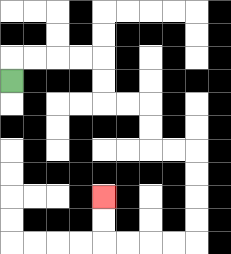{'start': '[0, 3]', 'end': '[4, 8]', 'path_directions': 'U,R,R,R,R,D,D,R,R,D,D,R,R,D,D,D,D,L,L,L,L,U,U', 'path_coordinates': '[[0, 3], [0, 2], [1, 2], [2, 2], [3, 2], [4, 2], [4, 3], [4, 4], [5, 4], [6, 4], [6, 5], [6, 6], [7, 6], [8, 6], [8, 7], [8, 8], [8, 9], [8, 10], [7, 10], [6, 10], [5, 10], [4, 10], [4, 9], [4, 8]]'}